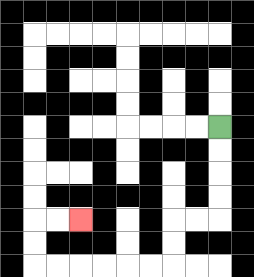{'start': '[9, 5]', 'end': '[3, 9]', 'path_directions': 'D,D,D,D,L,L,D,D,L,L,L,L,L,L,U,U,R,R', 'path_coordinates': '[[9, 5], [9, 6], [9, 7], [9, 8], [9, 9], [8, 9], [7, 9], [7, 10], [7, 11], [6, 11], [5, 11], [4, 11], [3, 11], [2, 11], [1, 11], [1, 10], [1, 9], [2, 9], [3, 9]]'}